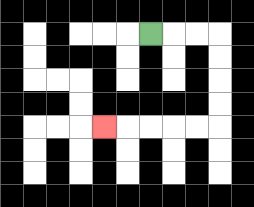{'start': '[6, 1]', 'end': '[4, 5]', 'path_directions': 'R,R,R,D,D,D,D,L,L,L,L,L', 'path_coordinates': '[[6, 1], [7, 1], [8, 1], [9, 1], [9, 2], [9, 3], [9, 4], [9, 5], [8, 5], [7, 5], [6, 5], [5, 5], [4, 5]]'}